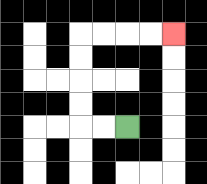{'start': '[5, 5]', 'end': '[7, 1]', 'path_directions': 'L,L,U,U,U,U,R,R,R,R', 'path_coordinates': '[[5, 5], [4, 5], [3, 5], [3, 4], [3, 3], [3, 2], [3, 1], [4, 1], [5, 1], [6, 1], [7, 1]]'}